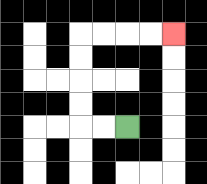{'start': '[5, 5]', 'end': '[7, 1]', 'path_directions': 'L,L,U,U,U,U,R,R,R,R', 'path_coordinates': '[[5, 5], [4, 5], [3, 5], [3, 4], [3, 3], [3, 2], [3, 1], [4, 1], [5, 1], [6, 1], [7, 1]]'}